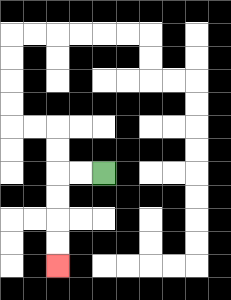{'start': '[4, 7]', 'end': '[2, 11]', 'path_directions': 'L,L,D,D,D,D', 'path_coordinates': '[[4, 7], [3, 7], [2, 7], [2, 8], [2, 9], [2, 10], [2, 11]]'}